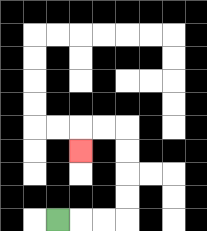{'start': '[2, 9]', 'end': '[3, 6]', 'path_directions': 'R,R,R,U,U,U,U,L,L,D', 'path_coordinates': '[[2, 9], [3, 9], [4, 9], [5, 9], [5, 8], [5, 7], [5, 6], [5, 5], [4, 5], [3, 5], [3, 6]]'}